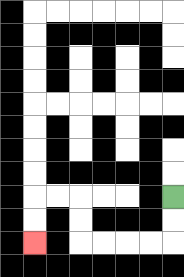{'start': '[7, 8]', 'end': '[1, 10]', 'path_directions': 'D,D,L,L,L,L,U,U,L,L,D,D', 'path_coordinates': '[[7, 8], [7, 9], [7, 10], [6, 10], [5, 10], [4, 10], [3, 10], [3, 9], [3, 8], [2, 8], [1, 8], [1, 9], [1, 10]]'}